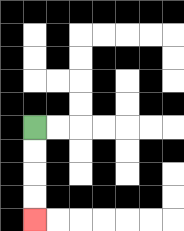{'start': '[1, 5]', 'end': '[1, 9]', 'path_directions': 'D,D,D,D', 'path_coordinates': '[[1, 5], [1, 6], [1, 7], [1, 8], [1, 9]]'}